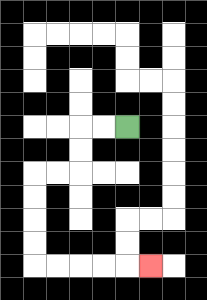{'start': '[5, 5]', 'end': '[6, 11]', 'path_directions': 'L,L,D,D,L,L,D,D,D,D,R,R,R,R,R', 'path_coordinates': '[[5, 5], [4, 5], [3, 5], [3, 6], [3, 7], [2, 7], [1, 7], [1, 8], [1, 9], [1, 10], [1, 11], [2, 11], [3, 11], [4, 11], [5, 11], [6, 11]]'}